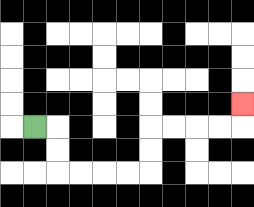{'start': '[1, 5]', 'end': '[10, 4]', 'path_directions': 'R,D,D,R,R,R,R,U,U,R,R,R,R,U', 'path_coordinates': '[[1, 5], [2, 5], [2, 6], [2, 7], [3, 7], [4, 7], [5, 7], [6, 7], [6, 6], [6, 5], [7, 5], [8, 5], [9, 5], [10, 5], [10, 4]]'}